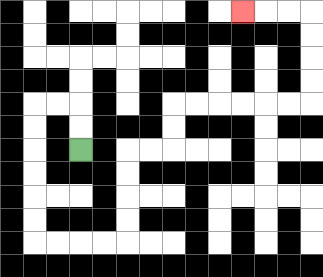{'start': '[3, 6]', 'end': '[10, 0]', 'path_directions': 'U,U,L,L,D,D,D,D,D,D,R,R,R,R,U,U,U,U,R,R,U,U,R,R,R,R,R,R,U,U,U,U,L,L,L', 'path_coordinates': '[[3, 6], [3, 5], [3, 4], [2, 4], [1, 4], [1, 5], [1, 6], [1, 7], [1, 8], [1, 9], [1, 10], [2, 10], [3, 10], [4, 10], [5, 10], [5, 9], [5, 8], [5, 7], [5, 6], [6, 6], [7, 6], [7, 5], [7, 4], [8, 4], [9, 4], [10, 4], [11, 4], [12, 4], [13, 4], [13, 3], [13, 2], [13, 1], [13, 0], [12, 0], [11, 0], [10, 0]]'}